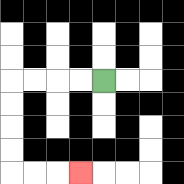{'start': '[4, 3]', 'end': '[3, 7]', 'path_directions': 'L,L,L,L,D,D,D,D,R,R,R', 'path_coordinates': '[[4, 3], [3, 3], [2, 3], [1, 3], [0, 3], [0, 4], [0, 5], [0, 6], [0, 7], [1, 7], [2, 7], [3, 7]]'}